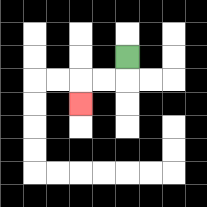{'start': '[5, 2]', 'end': '[3, 4]', 'path_directions': 'D,L,L,D', 'path_coordinates': '[[5, 2], [5, 3], [4, 3], [3, 3], [3, 4]]'}